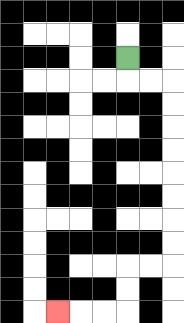{'start': '[5, 2]', 'end': '[2, 13]', 'path_directions': 'D,R,R,D,D,D,D,D,D,D,D,L,L,D,D,L,L,L', 'path_coordinates': '[[5, 2], [5, 3], [6, 3], [7, 3], [7, 4], [7, 5], [7, 6], [7, 7], [7, 8], [7, 9], [7, 10], [7, 11], [6, 11], [5, 11], [5, 12], [5, 13], [4, 13], [3, 13], [2, 13]]'}